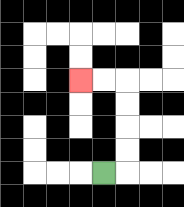{'start': '[4, 7]', 'end': '[3, 3]', 'path_directions': 'R,U,U,U,U,L,L', 'path_coordinates': '[[4, 7], [5, 7], [5, 6], [5, 5], [5, 4], [5, 3], [4, 3], [3, 3]]'}